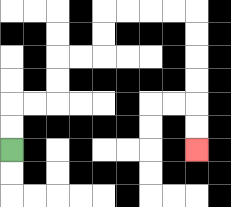{'start': '[0, 6]', 'end': '[8, 6]', 'path_directions': 'U,U,R,R,U,U,R,R,U,U,R,R,R,R,D,D,D,D,D,D', 'path_coordinates': '[[0, 6], [0, 5], [0, 4], [1, 4], [2, 4], [2, 3], [2, 2], [3, 2], [4, 2], [4, 1], [4, 0], [5, 0], [6, 0], [7, 0], [8, 0], [8, 1], [8, 2], [8, 3], [8, 4], [8, 5], [8, 6]]'}